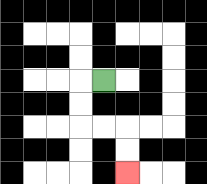{'start': '[4, 3]', 'end': '[5, 7]', 'path_directions': 'L,D,D,R,R,D,D', 'path_coordinates': '[[4, 3], [3, 3], [3, 4], [3, 5], [4, 5], [5, 5], [5, 6], [5, 7]]'}